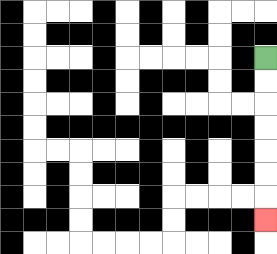{'start': '[11, 2]', 'end': '[11, 9]', 'path_directions': 'D,D,D,D,D,D,D', 'path_coordinates': '[[11, 2], [11, 3], [11, 4], [11, 5], [11, 6], [11, 7], [11, 8], [11, 9]]'}